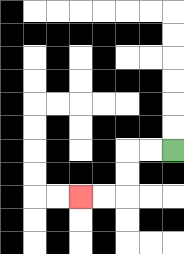{'start': '[7, 6]', 'end': '[3, 8]', 'path_directions': 'L,L,D,D,L,L', 'path_coordinates': '[[7, 6], [6, 6], [5, 6], [5, 7], [5, 8], [4, 8], [3, 8]]'}